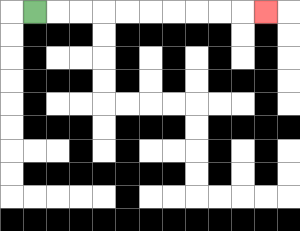{'start': '[1, 0]', 'end': '[11, 0]', 'path_directions': 'R,R,R,R,R,R,R,R,R,R', 'path_coordinates': '[[1, 0], [2, 0], [3, 0], [4, 0], [5, 0], [6, 0], [7, 0], [8, 0], [9, 0], [10, 0], [11, 0]]'}